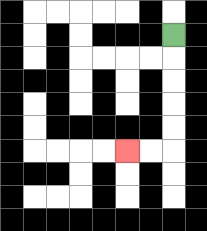{'start': '[7, 1]', 'end': '[5, 6]', 'path_directions': 'D,D,D,D,D,L,L', 'path_coordinates': '[[7, 1], [7, 2], [7, 3], [7, 4], [7, 5], [7, 6], [6, 6], [5, 6]]'}